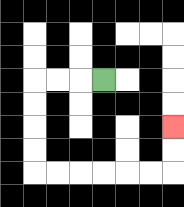{'start': '[4, 3]', 'end': '[7, 5]', 'path_directions': 'L,L,L,D,D,D,D,R,R,R,R,R,R,U,U', 'path_coordinates': '[[4, 3], [3, 3], [2, 3], [1, 3], [1, 4], [1, 5], [1, 6], [1, 7], [2, 7], [3, 7], [4, 7], [5, 7], [6, 7], [7, 7], [7, 6], [7, 5]]'}